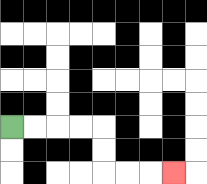{'start': '[0, 5]', 'end': '[7, 7]', 'path_directions': 'R,R,R,R,D,D,R,R,R', 'path_coordinates': '[[0, 5], [1, 5], [2, 5], [3, 5], [4, 5], [4, 6], [4, 7], [5, 7], [6, 7], [7, 7]]'}